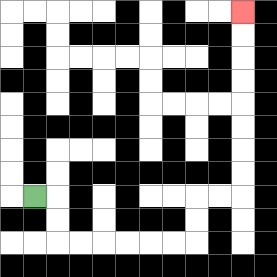{'start': '[1, 8]', 'end': '[10, 0]', 'path_directions': 'R,D,D,R,R,R,R,R,R,U,U,R,R,U,U,U,U,U,U,U,U', 'path_coordinates': '[[1, 8], [2, 8], [2, 9], [2, 10], [3, 10], [4, 10], [5, 10], [6, 10], [7, 10], [8, 10], [8, 9], [8, 8], [9, 8], [10, 8], [10, 7], [10, 6], [10, 5], [10, 4], [10, 3], [10, 2], [10, 1], [10, 0]]'}